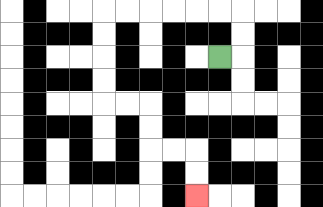{'start': '[9, 2]', 'end': '[8, 8]', 'path_directions': 'R,U,U,L,L,L,L,L,L,D,D,D,D,R,R,D,D,R,R,D,D', 'path_coordinates': '[[9, 2], [10, 2], [10, 1], [10, 0], [9, 0], [8, 0], [7, 0], [6, 0], [5, 0], [4, 0], [4, 1], [4, 2], [4, 3], [4, 4], [5, 4], [6, 4], [6, 5], [6, 6], [7, 6], [8, 6], [8, 7], [8, 8]]'}